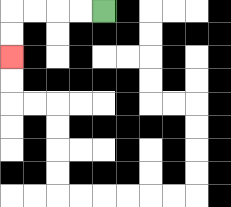{'start': '[4, 0]', 'end': '[0, 2]', 'path_directions': 'L,L,L,L,D,D', 'path_coordinates': '[[4, 0], [3, 0], [2, 0], [1, 0], [0, 0], [0, 1], [0, 2]]'}